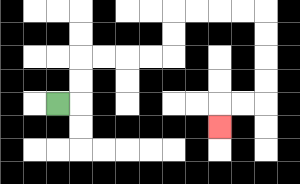{'start': '[2, 4]', 'end': '[9, 5]', 'path_directions': 'R,U,U,R,R,R,R,U,U,R,R,R,R,D,D,D,D,L,L,D', 'path_coordinates': '[[2, 4], [3, 4], [3, 3], [3, 2], [4, 2], [5, 2], [6, 2], [7, 2], [7, 1], [7, 0], [8, 0], [9, 0], [10, 0], [11, 0], [11, 1], [11, 2], [11, 3], [11, 4], [10, 4], [9, 4], [9, 5]]'}